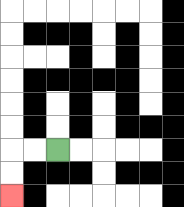{'start': '[2, 6]', 'end': '[0, 8]', 'path_directions': 'L,L,D,D', 'path_coordinates': '[[2, 6], [1, 6], [0, 6], [0, 7], [0, 8]]'}